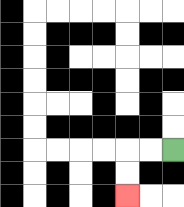{'start': '[7, 6]', 'end': '[5, 8]', 'path_directions': 'L,L,D,D', 'path_coordinates': '[[7, 6], [6, 6], [5, 6], [5, 7], [5, 8]]'}